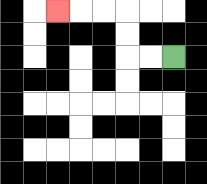{'start': '[7, 2]', 'end': '[2, 0]', 'path_directions': 'L,L,U,U,L,L,L', 'path_coordinates': '[[7, 2], [6, 2], [5, 2], [5, 1], [5, 0], [4, 0], [3, 0], [2, 0]]'}